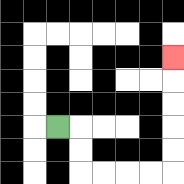{'start': '[2, 5]', 'end': '[7, 2]', 'path_directions': 'R,D,D,R,R,R,R,U,U,U,U,U', 'path_coordinates': '[[2, 5], [3, 5], [3, 6], [3, 7], [4, 7], [5, 7], [6, 7], [7, 7], [7, 6], [7, 5], [7, 4], [7, 3], [7, 2]]'}